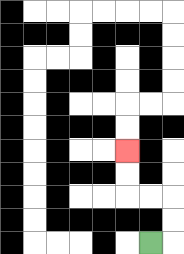{'start': '[6, 10]', 'end': '[5, 6]', 'path_directions': 'R,U,U,L,L,U,U', 'path_coordinates': '[[6, 10], [7, 10], [7, 9], [7, 8], [6, 8], [5, 8], [5, 7], [5, 6]]'}